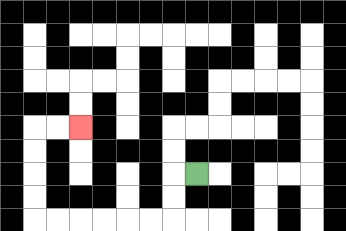{'start': '[8, 7]', 'end': '[3, 5]', 'path_directions': 'L,D,D,L,L,L,L,L,L,U,U,U,U,R,R', 'path_coordinates': '[[8, 7], [7, 7], [7, 8], [7, 9], [6, 9], [5, 9], [4, 9], [3, 9], [2, 9], [1, 9], [1, 8], [1, 7], [1, 6], [1, 5], [2, 5], [3, 5]]'}